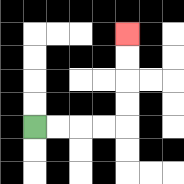{'start': '[1, 5]', 'end': '[5, 1]', 'path_directions': 'R,R,R,R,U,U,U,U', 'path_coordinates': '[[1, 5], [2, 5], [3, 5], [4, 5], [5, 5], [5, 4], [5, 3], [5, 2], [5, 1]]'}